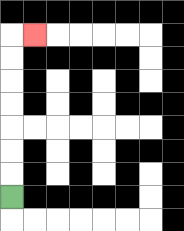{'start': '[0, 8]', 'end': '[1, 1]', 'path_directions': 'U,U,U,U,U,U,U,R', 'path_coordinates': '[[0, 8], [0, 7], [0, 6], [0, 5], [0, 4], [0, 3], [0, 2], [0, 1], [1, 1]]'}